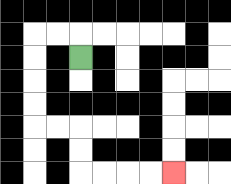{'start': '[3, 2]', 'end': '[7, 7]', 'path_directions': 'U,L,L,D,D,D,D,R,R,D,D,R,R,R,R', 'path_coordinates': '[[3, 2], [3, 1], [2, 1], [1, 1], [1, 2], [1, 3], [1, 4], [1, 5], [2, 5], [3, 5], [3, 6], [3, 7], [4, 7], [5, 7], [6, 7], [7, 7]]'}